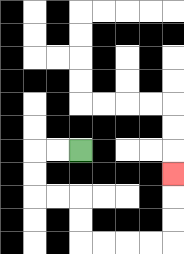{'start': '[3, 6]', 'end': '[7, 7]', 'path_directions': 'L,L,D,D,R,R,D,D,R,R,R,R,U,U,U', 'path_coordinates': '[[3, 6], [2, 6], [1, 6], [1, 7], [1, 8], [2, 8], [3, 8], [3, 9], [3, 10], [4, 10], [5, 10], [6, 10], [7, 10], [7, 9], [7, 8], [7, 7]]'}